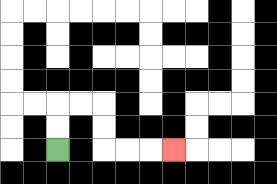{'start': '[2, 6]', 'end': '[7, 6]', 'path_directions': 'U,U,R,R,D,D,R,R,R', 'path_coordinates': '[[2, 6], [2, 5], [2, 4], [3, 4], [4, 4], [4, 5], [4, 6], [5, 6], [6, 6], [7, 6]]'}